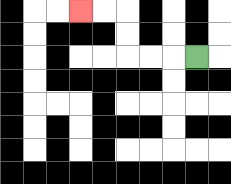{'start': '[8, 2]', 'end': '[3, 0]', 'path_directions': 'L,L,L,U,U,L,L', 'path_coordinates': '[[8, 2], [7, 2], [6, 2], [5, 2], [5, 1], [5, 0], [4, 0], [3, 0]]'}